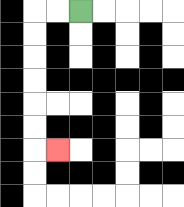{'start': '[3, 0]', 'end': '[2, 6]', 'path_directions': 'L,L,D,D,D,D,D,D,R', 'path_coordinates': '[[3, 0], [2, 0], [1, 0], [1, 1], [1, 2], [1, 3], [1, 4], [1, 5], [1, 6], [2, 6]]'}